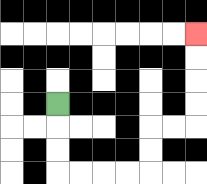{'start': '[2, 4]', 'end': '[8, 1]', 'path_directions': 'D,D,D,R,R,R,R,U,U,R,R,U,U,U,U', 'path_coordinates': '[[2, 4], [2, 5], [2, 6], [2, 7], [3, 7], [4, 7], [5, 7], [6, 7], [6, 6], [6, 5], [7, 5], [8, 5], [8, 4], [8, 3], [8, 2], [8, 1]]'}